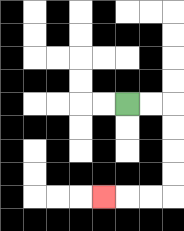{'start': '[5, 4]', 'end': '[4, 8]', 'path_directions': 'R,R,D,D,D,D,L,L,L', 'path_coordinates': '[[5, 4], [6, 4], [7, 4], [7, 5], [7, 6], [7, 7], [7, 8], [6, 8], [5, 8], [4, 8]]'}